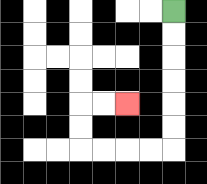{'start': '[7, 0]', 'end': '[5, 4]', 'path_directions': 'D,D,D,D,D,D,L,L,L,L,U,U,R,R', 'path_coordinates': '[[7, 0], [7, 1], [7, 2], [7, 3], [7, 4], [7, 5], [7, 6], [6, 6], [5, 6], [4, 6], [3, 6], [3, 5], [3, 4], [4, 4], [5, 4]]'}